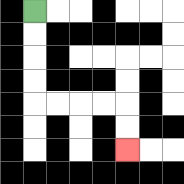{'start': '[1, 0]', 'end': '[5, 6]', 'path_directions': 'D,D,D,D,R,R,R,R,D,D', 'path_coordinates': '[[1, 0], [1, 1], [1, 2], [1, 3], [1, 4], [2, 4], [3, 4], [4, 4], [5, 4], [5, 5], [5, 6]]'}